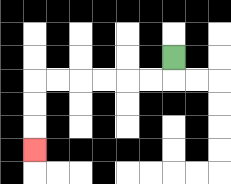{'start': '[7, 2]', 'end': '[1, 6]', 'path_directions': 'D,L,L,L,L,L,L,D,D,D', 'path_coordinates': '[[7, 2], [7, 3], [6, 3], [5, 3], [4, 3], [3, 3], [2, 3], [1, 3], [1, 4], [1, 5], [1, 6]]'}